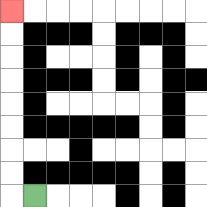{'start': '[1, 8]', 'end': '[0, 0]', 'path_directions': 'L,U,U,U,U,U,U,U,U', 'path_coordinates': '[[1, 8], [0, 8], [0, 7], [0, 6], [0, 5], [0, 4], [0, 3], [0, 2], [0, 1], [0, 0]]'}